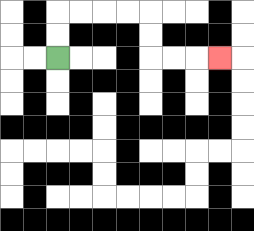{'start': '[2, 2]', 'end': '[9, 2]', 'path_directions': 'U,U,R,R,R,R,D,D,R,R,R', 'path_coordinates': '[[2, 2], [2, 1], [2, 0], [3, 0], [4, 0], [5, 0], [6, 0], [6, 1], [6, 2], [7, 2], [8, 2], [9, 2]]'}